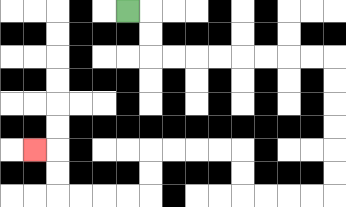{'start': '[5, 0]', 'end': '[1, 6]', 'path_directions': 'R,D,D,R,R,R,R,R,R,R,R,D,D,D,D,D,D,L,L,L,L,U,U,L,L,L,L,D,D,L,L,L,L,U,U,L', 'path_coordinates': '[[5, 0], [6, 0], [6, 1], [6, 2], [7, 2], [8, 2], [9, 2], [10, 2], [11, 2], [12, 2], [13, 2], [14, 2], [14, 3], [14, 4], [14, 5], [14, 6], [14, 7], [14, 8], [13, 8], [12, 8], [11, 8], [10, 8], [10, 7], [10, 6], [9, 6], [8, 6], [7, 6], [6, 6], [6, 7], [6, 8], [5, 8], [4, 8], [3, 8], [2, 8], [2, 7], [2, 6], [1, 6]]'}